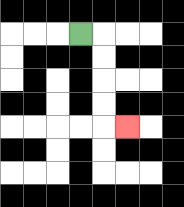{'start': '[3, 1]', 'end': '[5, 5]', 'path_directions': 'R,D,D,D,D,R', 'path_coordinates': '[[3, 1], [4, 1], [4, 2], [4, 3], [4, 4], [4, 5], [5, 5]]'}